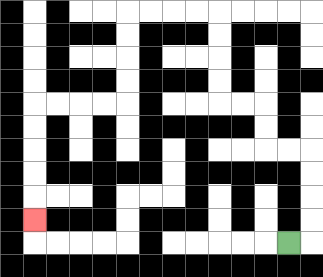{'start': '[12, 10]', 'end': '[1, 9]', 'path_directions': 'R,U,U,U,U,L,L,U,U,L,L,U,U,U,U,L,L,L,L,D,D,D,D,L,L,L,L,D,D,D,D,D', 'path_coordinates': '[[12, 10], [13, 10], [13, 9], [13, 8], [13, 7], [13, 6], [12, 6], [11, 6], [11, 5], [11, 4], [10, 4], [9, 4], [9, 3], [9, 2], [9, 1], [9, 0], [8, 0], [7, 0], [6, 0], [5, 0], [5, 1], [5, 2], [5, 3], [5, 4], [4, 4], [3, 4], [2, 4], [1, 4], [1, 5], [1, 6], [1, 7], [1, 8], [1, 9]]'}